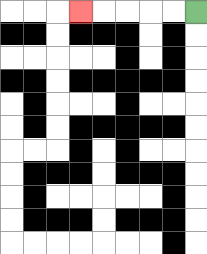{'start': '[8, 0]', 'end': '[3, 0]', 'path_directions': 'L,L,L,L,L', 'path_coordinates': '[[8, 0], [7, 0], [6, 0], [5, 0], [4, 0], [3, 0]]'}